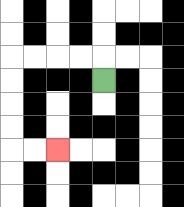{'start': '[4, 3]', 'end': '[2, 6]', 'path_directions': 'U,L,L,L,L,D,D,D,D,R,R', 'path_coordinates': '[[4, 3], [4, 2], [3, 2], [2, 2], [1, 2], [0, 2], [0, 3], [0, 4], [0, 5], [0, 6], [1, 6], [2, 6]]'}